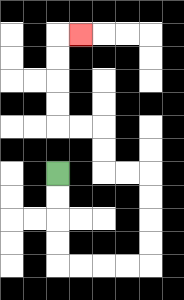{'start': '[2, 7]', 'end': '[3, 1]', 'path_directions': 'D,D,D,D,R,R,R,R,U,U,U,U,L,L,U,U,L,L,U,U,U,U,R', 'path_coordinates': '[[2, 7], [2, 8], [2, 9], [2, 10], [2, 11], [3, 11], [4, 11], [5, 11], [6, 11], [6, 10], [6, 9], [6, 8], [6, 7], [5, 7], [4, 7], [4, 6], [4, 5], [3, 5], [2, 5], [2, 4], [2, 3], [2, 2], [2, 1], [3, 1]]'}